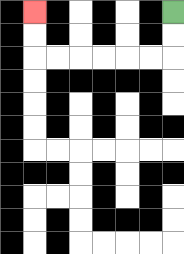{'start': '[7, 0]', 'end': '[1, 0]', 'path_directions': 'D,D,L,L,L,L,L,L,U,U', 'path_coordinates': '[[7, 0], [7, 1], [7, 2], [6, 2], [5, 2], [4, 2], [3, 2], [2, 2], [1, 2], [1, 1], [1, 0]]'}